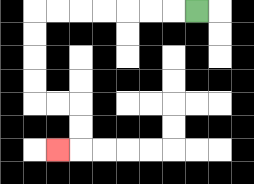{'start': '[8, 0]', 'end': '[2, 6]', 'path_directions': 'L,L,L,L,L,L,L,D,D,D,D,R,R,D,D,L', 'path_coordinates': '[[8, 0], [7, 0], [6, 0], [5, 0], [4, 0], [3, 0], [2, 0], [1, 0], [1, 1], [1, 2], [1, 3], [1, 4], [2, 4], [3, 4], [3, 5], [3, 6], [2, 6]]'}